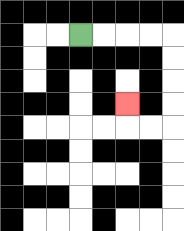{'start': '[3, 1]', 'end': '[5, 4]', 'path_directions': 'R,R,R,R,D,D,D,D,L,L,U', 'path_coordinates': '[[3, 1], [4, 1], [5, 1], [6, 1], [7, 1], [7, 2], [7, 3], [7, 4], [7, 5], [6, 5], [5, 5], [5, 4]]'}